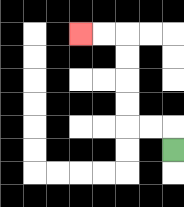{'start': '[7, 6]', 'end': '[3, 1]', 'path_directions': 'U,L,L,U,U,U,U,L,L', 'path_coordinates': '[[7, 6], [7, 5], [6, 5], [5, 5], [5, 4], [5, 3], [5, 2], [5, 1], [4, 1], [3, 1]]'}